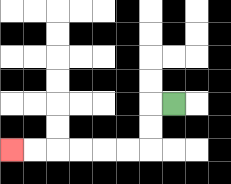{'start': '[7, 4]', 'end': '[0, 6]', 'path_directions': 'L,D,D,L,L,L,L,L,L', 'path_coordinates': '[[7, 4], [6, 4], [6, 5], [6, 6], [5, 6], [4, 6], [3, 6], [2, 6], [1, 6], [0, 6]]'}